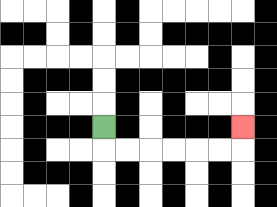{'start': '[4, 5]', 'end': '[10, 5]', 'path_directions': 'D,R,R,R,R,R,R,U', 'path_coordinates': '[[4, 5], [4, 6], [5, 6], [6, 6], [7, 6], [8, 6], [9, 6], [10, 6], [10, 5]]'}